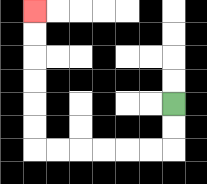{'start': '[7, 4]', 'end': '[1, 0]', 'path_directions': 'D,D,L,L,L,L,L,L,U,U,U,U,U,U', 'path_coordinates': '[[7, 4], [7, 5], [7, 6], [6, 6], [5, 6], [4, 6], [3, 6], [2, 6], [1, 6], [1, 5], [1, 4], [1, 3], [1, 2], [1, 1], [1, 0]]'}